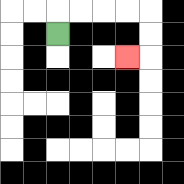{'start': '[2, 1]', 'end': '[5, 2]', 'path_directions': 'U,R,R,R,R,D,D,L', 'path_coordinates': '[[2, 1], [2, 0], [3, 0], [4, 0], [5, 0], [6, 0], [6, 1], [6, 2], [5, 2]]'}